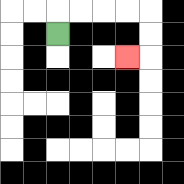{'start': '[2, 1]', 'end': '[5, 2]', 'path_directions': 'U,R,R,R,R,D,D,L', 'path_coordinates': '[[2, 1], [2, 0], [3, 0], [4, 0], [5, 0], [6, 0], [6, 1], [6, 2], [5, 2]]'}